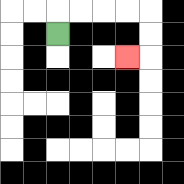{'start': '[2, 1]', 'end': '[5, 2]', 'path_directions': 'U,R,R,R,R,D,D,L', 'path_coordinates': '[[2, 1], [2, 0], [3, 0], [4, 0], [5, 0], [6, 0], [6, 1], [6, 2], [5, 2]]'}